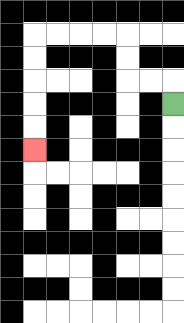{'start': '[7, 4]', 'end': '[1, 6]', 'path_directions': 'U,L,L,U,U,L,L,L,L,D,D,D,D,D', 'path_coordinates': '[[7, 4], [7, 3], [6, 3], [5, 3], [5, 2], [5, 1], [4, 1], [3, 1], [2, 1], [1, 1], [1, 2], [1, 3], [1, 4], [1, 5], [1, 6]]'}